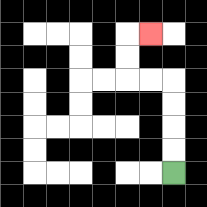{'start': '[7, 7]', 'end': '[6, 1]', 'path_directions': 'U,U,U,U,L,L,U,U,R', 'path_coordinates': '[[7, 7], [7, 6], [7, 5], [7, 4], [7, 3], [6, 3], [5, 3], [5, 2], [5, 1], [6, 1]]'}